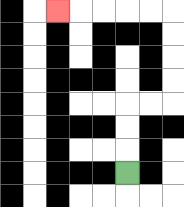{'start': '[5, 7]', 'end': '[2, 0]', 'path_directions': 'U,U,U,R,R,U,U,U,U,L,L,L,L,L', 'path_coordinates': '[[5, 7], [5, 6], [5, 5], [5, 4], [6, 4], [7, 4], [7, 3], [7, 2], [7, 1], [7, 0], [6, 0], [5, 0], [4, 0], [3, 0], [2, 0]]'}